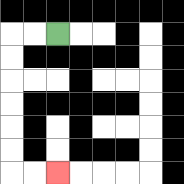{'start': '[2, 1]', 'end': '[2, 7]', 'path_directions': 'L,L,D,D,D,D,D,D,R,R', 'path_coordinates': '[[2, 1], [1, 1], [0, 1], [0, 2], [0, 3], [0, 4], [0, 5], [0, 6], [0, 7], [1, 7], [2, 7]]'}